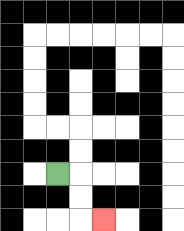{'start': '[2, 7]', 'end': '[4, 9]', 'path_directions': 'R,D,D,R', 'path_coordinates': '[[2, 7], [3, 7], [3, 8], [3, 9], [4, 9]]'}